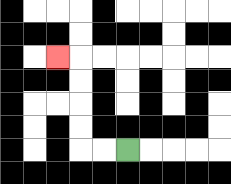{'start': '[5, 6]', 'end': '[2, 2]', 'path_directions': 'L,L,U,U,U,U,L', 'path_coordinates': '[[5, 6], [4, 6], [3, 6], [3, 5], [3, 4], [3, 3], [3, 2], [2, 2]]'}